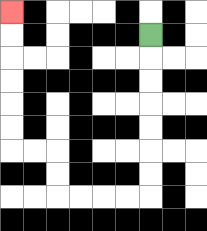{'start': '[6, 1]', 'end': '[0, 0]', 'path_directions': 'D,D,D,D,D,D,D,L,L,L,L,U,U,L,L,U,U,U,U,U,U', 'path_coordinates': '[[6, 1], [6, 2], [6, 3], [6, 4], [6, 5], [6, 6], [6, 7], [6, 8], [5, 8], [4, 8], [3, 8], [2, 8], [2, 7], [2, 6], [1, 6], [0, 6], [0, 5], [0, 4], [0, 3], [0, 2], [0, 1], [0, 0]]'}